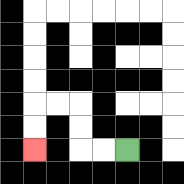{'start': '[5, 6]', 'end': '[1, 6]', 'path_directions': 'L,L,U,U,L,L,D,D', 'path_coordinates': '[[5, 6], [4, 6], [3, 6], [3, 5], [3, 4], [2, 4], [1, 4], [1, 5], [1, 6]]'}